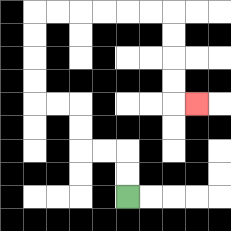{'start': '[5, 8]', 'end': '[8, 4]', 'path_directions': 'U,U,L,L,U,U,L,L,U,U,U,U,R,R,R,R,R,R,D,D,D,D,R', 'path_coordinates': '[[5, 8], [5, 7], [5, 6], [4, 6], [3, 6], [3, 5], [3, 4], [2, 4], [1, 4], [1, 3], [1, 2], [1, 1], [1, 0], [2, 0], [3, 0], [4, 0], [5, 0], [6, 0], [7, 0], [7, 1], [7, 2], [7, 3], [7, 4], [8, 4]]'}